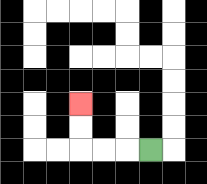{'start': '[6, 6]', 'end': '[3, 4]', 'path_directions': 'L,L,L,U,U', 'path_coordinates': '[[6, 6], [5, 6], [4, 6], [3, 6], [3, 5], [3, 4]]'}